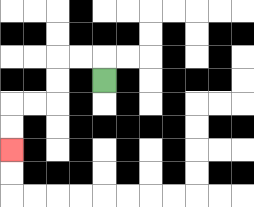{'start': '[4, 3]', 'end': '[0, 6]', 'path_directions': 'U,L,L,D,D,L,L,D,D', 'path_coordinates': '[[4, 3], [4, 2], [3, 2], [2, 2], [2, 3], [2, 4], [1, 4], [0, 4], [0, 5], [0, 6]]'}